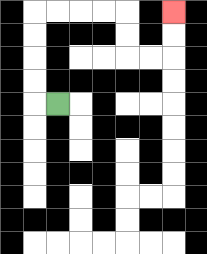{'start': '[2, 4]', 'end': '[7, 0]', 'path_directions': 'L,U,U,U,U,R,R,R,R,D,D,R,R,U,U', 'path_coordinates': '[[2, 4], [1, 4], [1, 3], [1, 2], [1, 1], [1, 0], [2, 0], [3, 0], [4, 0], [5, 0], [5, 1], [5, 2], [6, 2], [7, 2], [7, 1], [7, 0]]'}